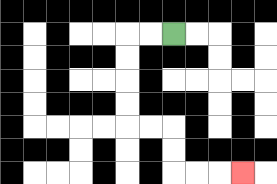{'start': '[7, 1]', 'end': '[10, 7]', 'path_directions': 'L,L,D,D,D,D,R,R,D,D,R,R,R', 'path_coordinates': '[[7, 1], [6, 1], [5, 1], [5, 2], [5, 3], [5, 4], [5, 5], [6, 5], [7, 5], [7, 6], [7, 7], [8, 7], [9, 7], [10, 7]]'}